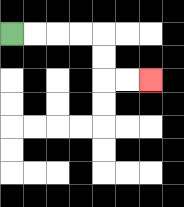{'start': '[0, 1]', 'end': '[6, 3]', 'path_directions': 'R,R,R,R,D,D,R,R', 'path_coordinates': '[[0, 1], [1, 1], [2, 1], [3, 1], [4, 1], [4, 2], [4, 3], [5, 3], [6, 3]]'}